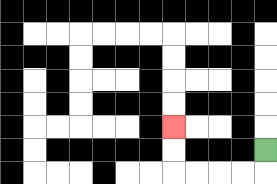{'start': '[11, 6]', 'end': '[7, 5]', 'path_directions': 'D,L,L,L,L,U,U', 'path_coordinates': '[[11, 6], [11, 7], [10, 7], [9, 7], [8, 7], [7, 7], [7, 6], [7, 5]]'}